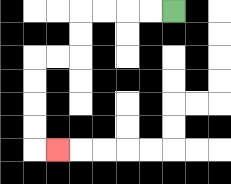{'start': '[7, 0]', 'end': '[2, 6]', 'path_directions': 'L,L,L,L,D,D,L,L,D,D,D,D,R', 'path_coordinates': '[[7, 0], [6, 0], [5, 0], [4, 0], [3, 0], [3, 1], [3, 2], [2, 2], [1, 2], [1, 3], [1, 4], [1, 5], [1, 6], [2, 6]]'}